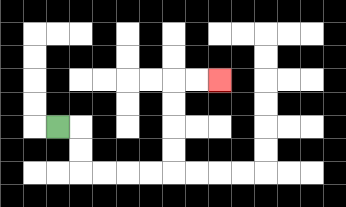{'start': '[2, 5]', 'end': '[9, 3]', 'path_directions': 'R,D,D,R,R,R,R,U,U,U,U,R,R', 'path_coordinates': '[[2, 5], [3, 5], [3, 6], [3, 7], [4, 7], [5, 7], [6, 7], [7, 7], [7, 6], [7, 5], [7, 4], [7, 3], [8, 3], [9, 3]]'}